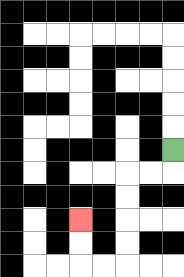{'start': '[7, 6]', 'end': '[3, 9]', 'path_directions': 'D,L,L,D,D,D,D,L,L,U,U', 'path_coordinates': '[[7, 6], [7, 7], [6, 7], [5, 7], [5, 8], [5, 9], [5, 10], [5, 11], [4, 11], [3, 11], [3, 10], [3, 9]]'}